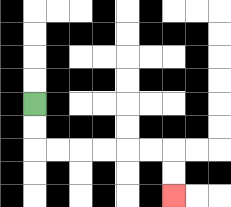{'start': '[1, 4]', 'end': '[7, 8]', 'path_directions': 'D,D,R,R,R,R,R,R,D,D', 'path_coordinates': '[[1, 4], [1, 5], [1, 6], [2, 6], [3, 6], [4, 6], [5, 6], [6, 6], [7, 6], [7, 7], [7, 8]]'}